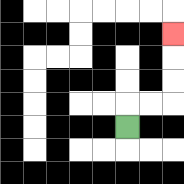{'start': '[5, 5]', 'end': '[7, 1]', 'path_directions': 'U,R,R,U,U,U', 'path_coordinates': '[[5, 5], [5, 4], [6, 4], [7, 4], [7, 3], [7, 2], [7, 1]]'}